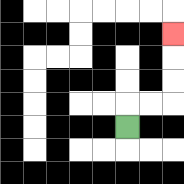{'start': '[5, 5]', 'end': '[7, 1]', 'path_directions': 'U,R,R,U,U,U', 'path_coordinates': '[[5, 5], [5, 4], [6, 4], [7, 4], [7, 3], [7, 2], [7, 1]]'}